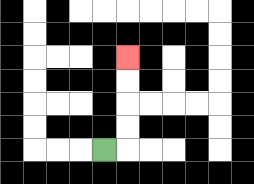{'start': '[4, 6]', 'end': '[5, 2]', 'path_directions': 'R,U,U,U,U', 'path_coordinates': '[[4, 6], [5, 6], [5, 5], [5, 4], [5, 3], [5, 2]]'}